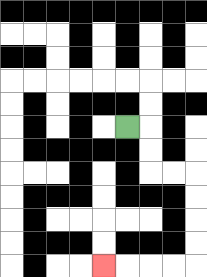{'start': '[5, 5]', 'end': '[4, 11]', 'path_directions': 'R,D,D,R,R,D,D,D,D,L,L,L,L', 'path_coordinates': '[[5, 5], [6, 5], [6, 6], [6, 7], [7, 7], [8, 7], [8, 8], [8, 9], [8, 10], [8, 11], [7, 11], [6, 11], [5, 11], [4, 11]]'}